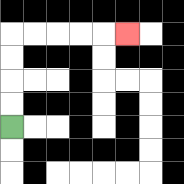{'start': '[0, 5]', 'end': '[5, 1]', 'path_directions': 'U,U,U,U,R,R,R,R,R', 'path_coordinates': '[[0, 5], [0, 4], [0, 3], [0, 2], [0, 1], [1, 1], [2, 1], [3, 1], [4, 1], [5, 1]]'}